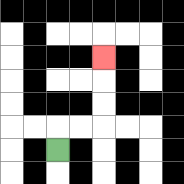{'start': '[2, 6]', 'end': '[4, 2]', 'path_directions': 'U,R,R,U,U,U', 'path_coordinates': '[[2, 6], [2, 5], [3, 5], [4, 5], [4, 4], [4, 3], [4, 2]]'}